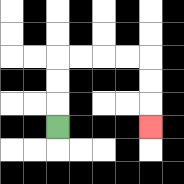{'start': '[2, 5]', 'end': '[6, 5]', 'path_directions': 'U,U,U,R,R,R,R,D,D,D', 'path_coordinates': '[[2, 5], [2, 4], [2, 3], [2, 2], [3, 2], [4, 2], [5, 2], [6, 2], [6, 3], [6, 4], [6, 5]]'}